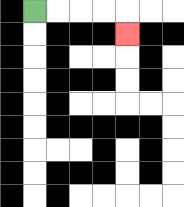{'start': '[1, 0]', 'end': '[5, 1]', 'path_directions': 'R,R,R,R,D', 'path_coordinates': '[[1, 0], [2, 0], [3, 0], [4, 0], [5, 0], [5, 1]]'}